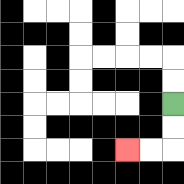{'start': '[7, 4]', 'end': '[5, 6]', 'path_directions': 'D,D,L,L', 'path_coordinates': '[[7, 4], [7, 5], [7, 6], [6, 6], [5, 6]]'}